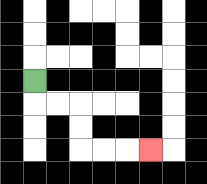{'start': '[1, 3]', 'end': '[6, 6]', 'path_directions': 'D,R,R,D,D,R,R,R', 'path_coordinates': '[[1, 3], [1, 4], [2, 4], [3, 4], [3, 5], [3, 6], [4, 6], [5, 6], [6, 6]]'}